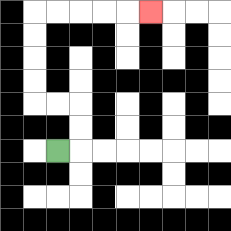{'start': '[2, 6]', 'end': '[6, 0]', 'path_directions': 'R,U,U,L,L,U,U,U,U,R,R,R,R,R', 'path_coordinates': '[[2, 6], [3, 6], [3, 5], [3, 4], [2, 4], [1, 4], [1, 3], [1, 2], [1, 1], [1, 0], [2, 0], [3, 0], [4, 0], [5, 0], [6, 0]]'}